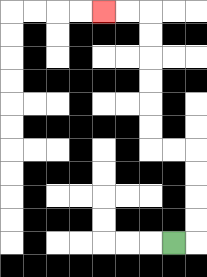{'start': '[7, 10]', 'end': '[4, 0]', 'path_directions': 'R,U,U,U,U,L,L,U,U,U,U,U,U,L,L', 'path_coordinates': '[[7, 10], [8, 10], [8, 9], [8, 8], [8, 7], [8, 6], [7, 6], [6, 6], [6, 5], [6, 4], [6, 3], [6, 2], [6, 1], [6, 0], [5, 0], [4, 0]]'}